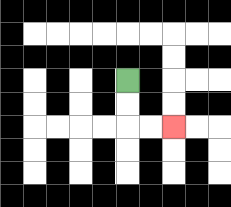{'start': '[5, 3]', 'end': '[7, 5]', 'path_directions': 'D,D,R,R', 'path_coordinates': '[[5, 3], [5, 4], [5, 5], [6, 5], [7, 5]]'}